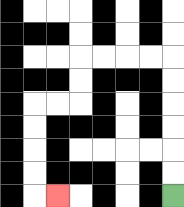{'start': '[7, 8]', 'end': '[2, 8]', 'path_directions': 'U,U,U,U,U,U,L,L,L,L,D,D,L,L,D,D,D,D,R', 'path_coordinates': '[[7, 8], [7, 7], [7, 6], [7, 5], [7, 4], [7, 3], [7, 2], [6, 2], [5, 2], [4, 2], [3, 2], [3, 3], [3, 4], [2, 4], [1, 4], [1, 5], [1, 6], [1, 7], [1, 8], [2, 8]]'}